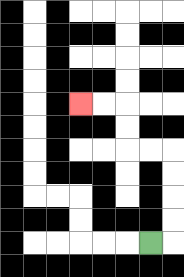{'start': '[6, 10]', 'end': '[3, 4]', 'path_directions': 'R,U,U,U,U,L,L,U,U,L,L', 'path_coordinates': '[[6, 10], [7, 10], [7, 9], [7, 8], [7, 7], [7, 6], [6, 6], [5, 6], [5, 5], [5, 4], [4, 4], [3, 4]]'}